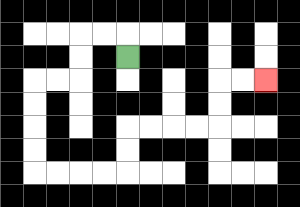{'start': '[5, 2]', 'end': '[11, 3]', 'path_directions': 'U,L,L,D,D,L,L,D,D,D,D,R,R,R,R,U,U,R,R,R,R,U,U,R,R', 'path_coordinates': '[[5, 2], [5, 1], [4, 1], [3, 1], [3, 2], [3, 3], [2, 3], [1, 3], [1, 4], [1, 5], [1, 6], [1, 7], [2, 7], [3, 7], [4, 7], [5, 7], [5, 6], [5, 5], [6, 5], [7, 5], [8, 5], [9, 5], [9, 4], [9, 3], [10, 3], [11, 3]]'}